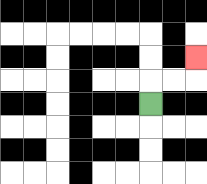{'start': '[6, 4]', 'end': '[8, 2]', 'path_directions': 'U,R,R,U', 'path_coordinates': '[[6, 4], [6, 3], [7, 3], [8, 3], [8, 2]]'}